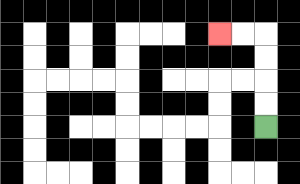{'start': '[11, 5]', 'end': '[9, 1]', 'path_directions': 'U,U,U,U,L,L', 'path_coordinates': '[[11, 5], [11, 4], [11, 3], [11, 2], [11, 1], [10, 1], [9, 1]]'}